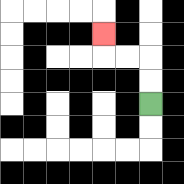{'start': '[6, 4]', 'end': '[4, 1]', 'path_directions': 'U,U,L,L,U', 'path_coordinates': '[[6, 4], [6, 3], [6, 2], [5, 2], [4, 2], [4, 1]]'}